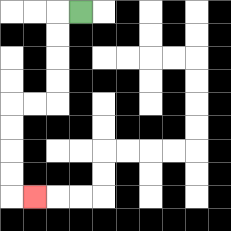{'start': '[3, 0]', 'end': '[1, 8]', 'path_directions': 'L,D,D,D,D,L,L,D,D,D,D,R', 'path_coordinates': '[[3, 0], [2, 0], [2, 1], [2, 2], [2, 3], [2, 4], [1, 4], [0, 4], [0, 5], [0, 6], [0, 7], [0, 8], [1, 8]]'}